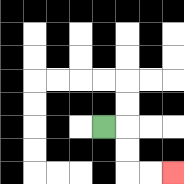{'start': '[4, 5]', 'end': '[7, 7]', 'path_directions': 'R,D,D,R,R', 'path_coordinates': '[[4, 5], [5, 5], [5, 6], [5, 7], [6, 7], [7, 7]]'}